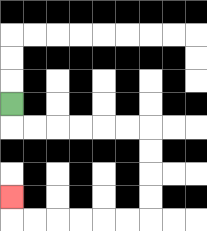{'start': '[0, 4]', 'end': '[0, 8]', 'path_directions': 'D,R,R,R,R,R,R,D,D,D,D,L,L,L,L,L,L,U', 'path_coordinates': '[[0, 4], [0, 5], [1, 5], [2, 5], [3, 5], [4, 5], [5, 5], [6, 5], [6, 6], [6, 7], [6, 8], [6, 9], [5, 9], [4, 9], [3, 9], [2, 9], [1, 9], [0, 9], [0, 8]]'}